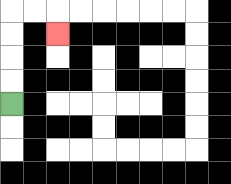{'start': '[0, 4]', 'end': '[2, 1]', 'path_directions': 'U,U,U,U,R,R,D', 'path_coordinates': '[[0, 4], [0, 3], [0, 2], [0, 1], [0, 0], [1, 0], [2, 0], [2, 1]]'}